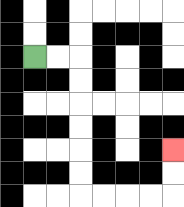{'start': '[1, 2]', 'end': '[7, 6]', 'path_directions': 'R,R,D,D,D,D,D,D,R,R,R,R,U,U', 'path_coordinates': '[[1, 2], [2, 2], [3, 2], [3, 3], [3, 4], [3, 5], [3, 6], [3, 7], [3, 8], [4, 8], [5, 8], [6, 8], [7, 8], [7, 7], [7, 6]]'}